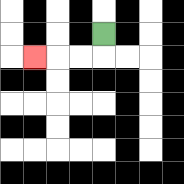{'start': '[4, 1]', 'end': '[1, 2]', 'path_directions': 'D,L,L,L', 'path_coordinates': '[[4, 1], [4, 2], [3, 2], [2, 2], [1, 2]]'}